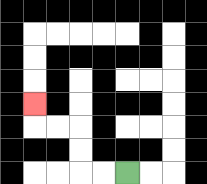{'start': '[5, 7]', 'end': '[1, 4]', 'path_directions': 'L,L,U,U,L,L,U', 'path_coordinates': '[[5, 7], [4, 7], [3, 7], [3, 6], [3, 5], [2, 5], [1, 5], [1, 4]]'}